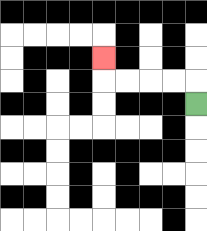{'start': '[8, 4]', 'end': '[4, 2]', 'path_directions': 'U,L,L,L,L,U', 'path_coordinates': '[[8, 4], [8, 3], [7, 3], [6, 3], [5, 3], [4, 3], [4, 2]]'}